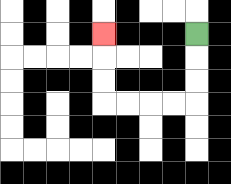{'start': '[8, 1]', 'end': '[4, 1]', 'path_directions': 'D,D,D,L,L,L,L,U,U,U', 'path_coordinates': '[[8, 1], [8, 2], [8, 3], [8, 4], [7, 4], [6, 4], [5, 4], [4, 4], [4, 3], [4, 2], [4, 1]]'}